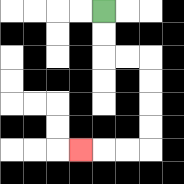{'start': '[4, 0]', 'end': '[3, 6]', 'path_directions': 'D,D,R,R,D,D,D,D,L,L,L', 'path_coordinates': '[[4, 0], [4, 1], [4, 2], [5, 2], [6, 2], [6, 3], [6, 4], [6, 5], [6, 6], [5, 6], [4, 6], [3, 6]]'}